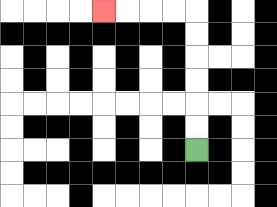{'start': '[8, 6]', 'end': '[4, 0]', 'path_directions': 'U,U,U,U,U,U,L,L,L,L', 'path_coordinates': '[[8, 6], [8, 5], [8, 4], [8, 3], [8, 2], [8, 1], [8, 0], [7, 0], [6, 0], [5, 0], [4, 0]]'}